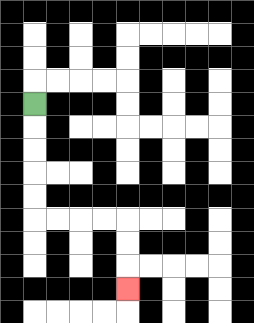{'start': '[1, 4]', 'end': '[5, 12]', 'path_directions': 'D,D,D,D,D,R,R,R,R,D,D,D', 'path_coordinates': '[[1, 4], [1, 5], [1, 6], [1, 7], [1, 8], [1, 9], [2, 9], [3, 9], [4, 9], [5, 9], [5, 10], [5, 11], [5, 12]]'}